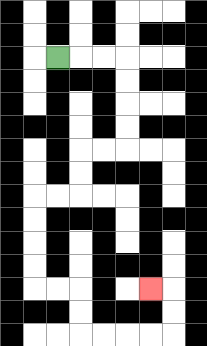{'start': '[2, 2]', 'end': '[6, 12]', 'path_directions': 'R,R,R,D,D,D,D,L,L,D,D,L,L,D,D,D,D,R,R,D,D,R,R,R,R,U,U,L', 'path_coordinates': '[[2, 2], [3, 2], [4, 2], [5, 2], [5, 3], [5, 4], [5, 5], [5, 6], [4, 6], [3, 6], [3, 7], [3, 8], [2, 8], [1, 8], [1, 9], [1, 10], [1, 11], [1, 12], [2, 12], [3, 12], [3, 13], [3, 14], [4, 14], [5, 14], [6, 14], [7, 14], [7, 13], [7, 12], [6, 12]]'}